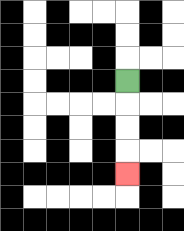{'start': '[5, 3]', 'end': '[5, 7]', 'path_directions': 'D,D,D,D', 'path_coordinates': '[[5, 3], [5, 4], [5, 5], [5, 6], [5, 7]]'}